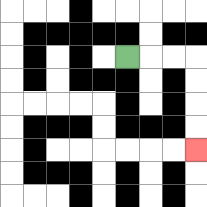{'start': '[5, 2]', 'end': '[8, 6]', 'path_directions': 'R,R,R,D,D,D,D', 'path_coordinates': '[[5, 2], [6, 2], [7, 2], [8, 2], [8, 3], [8, 4], [8, 5], [8, 6]]'}